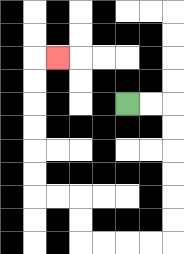{'start': '[5, 4]', 'end': '[2, 2]', 'path_directions': 'R,R,D,D,D,D,D,D,L,L,L,L,U,U,L,L,U,U,U,U,U,U,R', 'path_coordinates': '[[5, 4], [6, 4], [7, 4], [7, 5], [7, 6], [7, 7], [7, 8], [7, 9], [7, 10], [6, 10], [5, 10], [4, 10], [3, 10], [3, 9], [3, 8], [2, 8], [1, 8], [1, 7], [1, 6], [1, 5], [1, 4], [1, 3], [1, 2], [2, 2]]'}